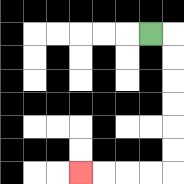{'start': '[6, 1]', 'end': '[3, 7]', 'path_directions': 'R,D,D,D,D,D,D,L,L,L,L', 'path_coordinates': '[[6, 1], [7, 1], [7, 2], [7, 3], [7, 4], [7, 5], [7, 6], [7, 7], [6, 7], [5, 7], [4, 7], [3, 7]]'}